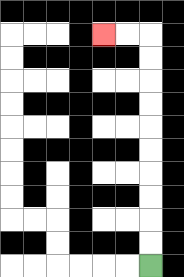{'start': '[6, 11]', 'end': '[4, 1]', 'path_directions': 'U,U,U,U,U,U,U,U,U,U,L,L', 'path_coordinates': '[[6, 11], [6, 10], [6, 9], [6, 8], [6, 7], [6, 6], [6, 5], [6, 4], [6, 3], [6, 2], [6, 1], [5, 1], [4, 1]]'}